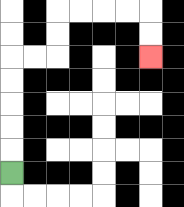{'start': '[0, 7]', 'end': '[6, 2]', 'path_directions': 'U,U,U,U,U,R,R,U,U,R,R,R,R,D,D', 'path_coordinates': '[[0, 7], [0, 6], [0, 5], [0, 4], [0, 3], [0, 2], [1, 2], [2, 2], [2, 1], [2, 0], [3, 0], [4, 0], [5, 0], [6, 0], [6, 1], [6, 2]]'}